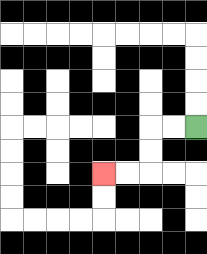{'start': '[8, 5]', 'end': '[4, 7]', 'path_directions': 'L,L,D,D,L,L', 'path_coordinates': '[[8, 5], [7, 5], [6, 5], [6, 6], [6, 7], [5, 7], [4, 7]]'}